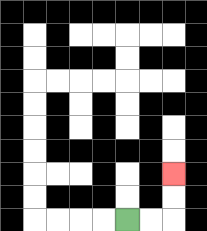{'start': '[5, 9]', 'end': '[7, 7]', 'path_directions': 'R,R,U,U', 'path_coordinates': '[[5, 9], [6, 9], [7, 9], [7, 8], [7, 7]]'}